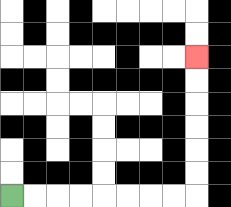{'start': '[0, 8]', 'end': '[8, 2]', 'path_directions': 'R,R,R,R,R,R,R,R,U,U,U,U,U,U', 'path_coordinates': '[[0, 8], [1, 8], [2, 8], [3, 8], [4, 8], [5, 8], [6, 8], [7, 8], [8, 8], [8, 7], [8, 6], [8, 5], [8, 4], [8, 3], [8, 2]]'}